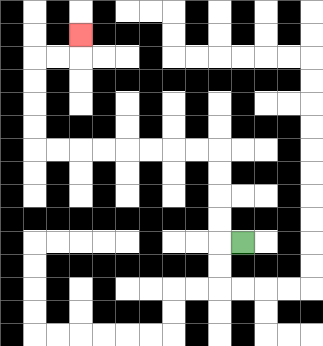{'start': '[10, 10]', 'end': '[3, 1]', 'path_directions': 'L,U,U,U,U,L,L,L,L,L,L,L,L,U,U,U,U,R,R,U', 'path_coordinates': '[[10, 10], [9, 10], [9, 9], [9, 8], [9, 7], [9, 6], [8, 6], [7, 6], [6, 6], [5, 6], [4, 6], [3, 6], [2, 6], [1, 6], [1, 5], [1, 4], [1, 3], [1, 2], [2, 2], [3, 2], [3, 1]]'}